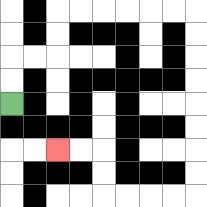{'start': '[0, 4]', 'end': '[2, 6]', 'path_directions': 'U,U,R,R,U,U,R,R,R,R,R,R,D,D,D,D,D,D,D,D,L,L,L,L,U,U,L,L', 'path_coordinates': '[[0, 4], [0, 3], [0, 2], [1, 2], [2, 2], [2, 1], [2, 0], [3, 0], [4, 0], [5, 0], [6, 0], [7, 0], [8, 0], [8, 1], [8, 2], [8, 3], [8, 4], [8, 5], [8, 6], [8, 7], [8, 8], [7, 8], [6, 8], [5, 8], [4, 8], [4, 7], [4, 6], [3, 6], [2, 6]]'}